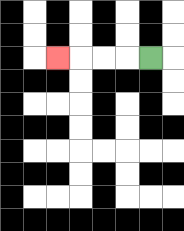{'start': '[6, 2]', 'end': '[2, 2]', 'path_directions': 'L,L,L,L', 'path_coordinates': '[[6, 2], [5, 2], [4, 2], [3, 2], [2, 2]]'}